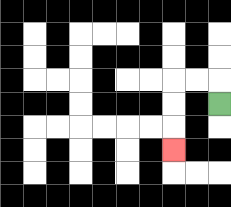{'start': '[9, 4]', 'end': '[7, 6]', 'path_directions': 'U,L,L,D,D,D', 'path_coordinates': '[[9, 4], [9, 3], [8, 3], [7, 3], [7, 4], [7, 5], [7, 6]]'}